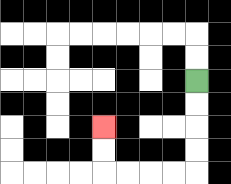{'start': '[8, 3]', 'end': '[4, 5]', 'path_directions': 'D,D,D,D,L,L,L,L,U,U', 'path_coordinates': '[[8, 3], [8, 4], [8, 5], [8, 6], [8, 7], [7, 7], [6, 7], [5, 7], [4, 7], [4, 6], [4, 5]]'}